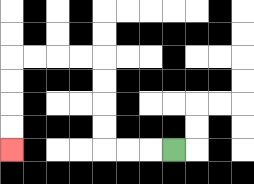{'start': '[7, 6]', 'end': '[0, 6]', 'path_directions': 'L,L,L,U,U,U,U,L,L,L,L,D,D,D,D', 'path_coordinates': '[[7, 6], [6, 6], [5, 6], [4, 6], [4, 5], [4, 4], [4, 3], [4, 2], [3, 2], [2, 2], [1, 2], [0, 2], [0, 3], [0, 4], [0, 5], [0, 6]]'}